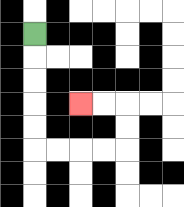{'start': '[1, 1]', 'end': '[3, 4]', 'path_directions': 'D,D,D,D,D,R,R,R,R,U,U,L,L', 'path_coordinates': '[[1, 1], [1, 2], [1, 3], [1, 4], [1, 5], [1, 6], [2, 6], [3, 6], [4, 6], [5, 6], [5, 5], [5, 4], [4, 4], [3, 4]]'}